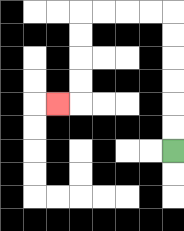{'start': '[7, 6]', 'end': '[2, 4]', 'path_directions': 'U,U,U,U,U,U,L,L,L,L,D,D,D,D,L', 'path_coordinates': '[[7, 6], [7, 5], [7, 4], [7, 3], [7, 2], [7, 1], [7, 0], [6, 0], [5, 0], [4, 0], [3, 0], [3, 1], [3, 2], [3, 3], [3, 4], [2, 4]]'}